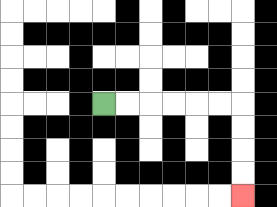{'start': '[4, 4]', 'end': '[10, 8]', 'path_directions': 'R,R,R,R,R,R,D,D,D,D', 'path_coordinates': '[[4, 4], [5, 4], [6, 4], [7, 4], [8, 4], [9, 4], [10, 4], [10, 5], [10, 6], [10, 7], [10, 8]]'}